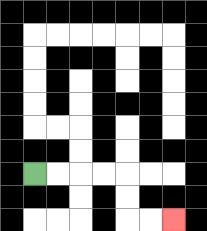{'start': '[1, 7]', 'end': '[7, 9]', 'path_directions': 'R,R,R,R,D,D,R,R', 'path_coordinates': '[[1, 7], [2, 7], [3, 7], [4, 7], [5, 7], [5, 8], [5, 9], [6, 9], [7, 9]]'}